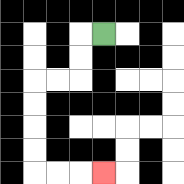{'start': '[4, 1]', 'end': '[4, 7]', 'path_directions': 'L,D,D,L,L,D,D,D,D,R,R,R', 'path_coordinates': '[[4, 1], [3, 1], [3, 2], [3, 3], [2, 3], [1, 3], [1, 4], [1, 5], [1, 6], [1, 7], [2, 7], [3, 7], [4, 7]]'}